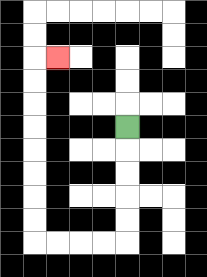{'start': '[5, 5]', 'end': '[2, 2]', 'path_directions': 'D,D,D,D,D,L,L,L,L,U,U,U,U,U,U,U,U,R', 'path_coordinates': '[[5, 5], [5, 6], [5, 7], [5, 8], [5, 9], [5, 10], [4, 10], [3, 10], [2, 10], [1, 10], [1, 9], [1, 8], [1, 7], [1, 6], [1, 5], [1, 4], [1, 3], [1, 2], [2, 2]]'}